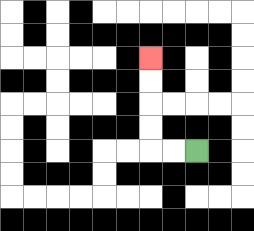{'start': '[8, 6]', 'end': '[6, 2]', 'path_directions': 'L,L,U,U,U,U', 'path_coordinates': '[[8, 6], [7, 6], [6, 6], [6, 5], [6, 4], [6, 3], [6, 2]]'}